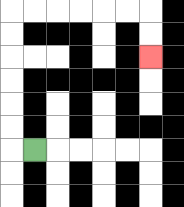{'start': '[1, 6]', 'end': '[6, 2]', 'path_directions': 'L,U,U,U,U,U,U,R,R,R,R,R,R,D,D', 'path_coordinates': '[[1, 6], [0, 6], [0, 5], [0, 4], [0, 3], [0, 2], [0, 1], [0, 0], [1, 0], [2, 0], [3, 0], [4, 0], [5, 0], [6, 0], [6, 1], [6, 2]]'}